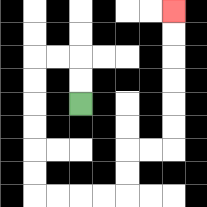{'start': '[3, 4]', 'end': '[7, 0]', 'path_directions': 'U,U,L,L,D,D,D,D,D,D,R,R,R,R,U,U,R,R,U,U,U,U,U,U', 'path_coordinates': '[[3, 4], [3, 3], [3, 2], [2, 2], [1, 2], [1, 3], [1, 4], [1, 5], [1, 6], [1, 7], [1, 8], [2, 8], [3, 8], [4, 8], [5, 8], [5, 7], [5, 6], [6, 6], [7, 6], [7, 5], [7, 4], [7, 3], [7, 2], [7, 1], [7, 0]]'}